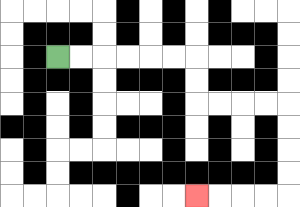{'start': '[2, 2]', 'end': '[8, 8]', 'path_directions': 'R,R,R,R,R,R,D,D,R,R,R,R,D,D,D,D,L,L,L,L', 'path_coordinates': '[[2, 2], [3, 2], [4, 2], [5, 2], [6, 2], [7, 2], [8, 2], [8, 3], [8, 4], [9, 4], [10, 4], [11, 4], [12, 4], [12, 5], [12, 6], [12, 7], [12, 8], [11, 8], [10, 8], [9, 8], [8, 8]]'}